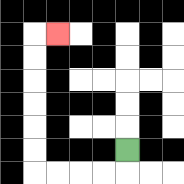{'start': '[5, 6]', 'end': '[2, 1]', 'path_directions': 'D,L,L,L,L,U,U,U,U,U,U,R', 'path_coordinates': '[[5, 6], [5, 7], [4, 7], [3, 7], [2, 7], [1, 7], [1, 6], [1, 5], [1, 4], [1, 3], [1, 2], [1, 1], [2, 1]]'}